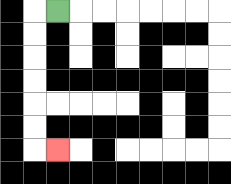{'start': '[2, 0]', 'end': '[2, 6]', 'path_directions': 'L,D,D,D,D,D,D,R', 'path_coordinates': '[[2, 0], [1, 0], [1, 1], [1, 2], [1, 3], [1, 4], [1, 5], [1, 6], [2, 6]]'}